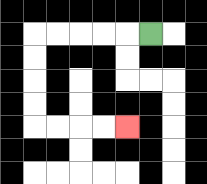{'start': '[6, 1]', 'end': '[5, 5]', 'path_directions': 'L,L,L,L,L,D,D,D,D,R,R,R,R', 'path_coordinates': '[[6, 1], [5, 1], [4, 1], [3, 1], [2, 1], [1, 1], [1, 2], [1, 3], [1, 4], [1, 5], [2, 5], [3, 5], [4, 5], [5, 5]]'}